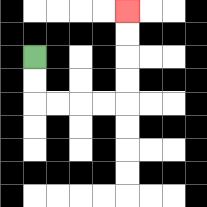{'start': '[1, 2]', 'end': '[5, 0]', 'path_directions': 'D,D,R,R,R,R,U,U,U,U', 'path_coordinates': '[[1, 2], [1, 3], [1, 4], [2, 4], [3, 4], [4, 4], [5, 4], [5, 3], [5, 2], [5, 1], [5, 0]]'}